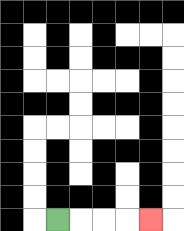{'start': '[2, 9]', 'end': '[6, 9]', 'path_directions': 'R,R,R,R', 'path_coordinates': '[[2, 9], [3, 9], [4, 9], [5, 9], [6, 9]]'}